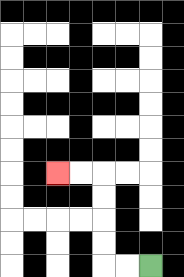{'start': '[6, 11]', 'end': '[2, 7]', 'path_directions': 'L,L,U,U,U,U,L,L', 'path_coordinates': '[[6, 11], [5, 11], [4, 11], [4, 10], [4, 9], [4, 8], [4, 7], [3, 7], [2, 7]]'}